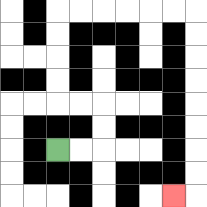{'start': '[2, 6]', 'end': '[7, 8]', 'path_directions': 'R,R,U,U,L,L,U,U,U,U,R,R,R,R,R,R,D,D,D,D,D,D,D,D,L', 'path_coordinates': '[[2, 6], [3, 6], [4, 6], [4, 5], [4, 4], [3, 4], [2, 4], [2, 3], [2, 2], [2, 1], [2, 0], [3, 0], [4, 0], [5, 0], [6, 0], [7, 0], [8, 0], [8, 1], [8, 2], [8, 3], [8, 4], [8, 5], [8, 6], [8, 7], [8, 8], [7, 8]]'}